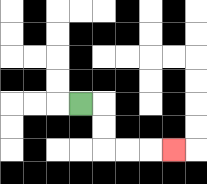{'start': '[3, 4]', 'end': '[7, 6]', 'path_directions': 'R,D,D,R,R,R', 'path_coordinates': '[[3, 4], [4, 4], [4, 5], [4, 6], [5, 6], [6, 6], [7, 6]]'}